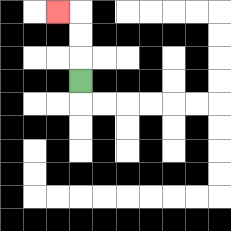{'start': '[3, 3]', 'end': '[2, 0]', 'path_directions': 'U,U,U,L', 'path_coordinates': '[[3, 3], [3, 2], [3, 1], [3, 0], [2, 0]]'}